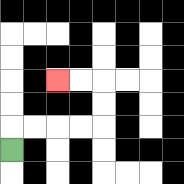{'start': '[0, 6]', 'end': '[2, 3]', 'path_directions': 'U,R,R,R,R,U,U,L,L', 'path_coordinates': '[[0, 6], [0, 5], [1, 5], [2, 5], [3, 5], [4, 5], [4, 4], [4, 3], [3, 3], [2, 3]]'}